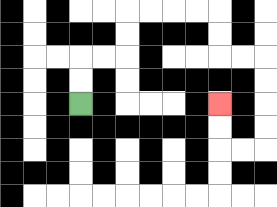{'start': '[3, 4]', 'end': '[9, 4]', 'path_directions': 'U,U,R,R,U,U,R,R,R,R,D,D,R,R,D,D,D,D,L,L,U,U', 'path_coordinates': '[[3, 4], [3, 3], [3, 2], [4, 2], [5, 2], [5, 1], [5, 0], [6, 0], [7, 0], [8, 0], [9, 0], [9, 1], [9, 2], [10, 2], [11, 2], [11, 3], [11, 4], [11, 5], [11, 6], [10, 6], [9, 6], [9, 5], [9, 4]]'}